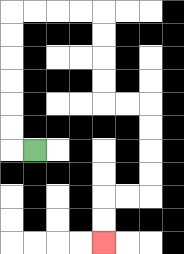{'start': '[1, 6]', 'end': '[4, 10]', 'path_directions': 'L,U,U,U,U,U,U,R,R,R,R,D,D,D,D,R,R,D,D,D,D,L,L,D,D', 'path_coordinates': '[[1, 6], [0, 6], [0, 5], [0, 4], [0, 3], [0, 2], [0, 1], [0, 0], [1, 0], [2, 0], [3, 0], [4, 0], [4, 1], [4, 2], [4, 3], [4, 4], [5, 4], [6, 4], [6, 5], [6, 6], [6, 7], [6, 8], [5, 8], [4, 8], [4, 9], [4, 10]]'}